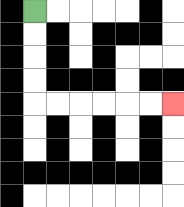{'start': '[1, 0]', 'end': '[7, 4]', 'path_directions': 'D,D,D,D,R,R,R,R,R,R', 'path_coordinates': '[[1, 0], [1, 1], [1, 2], [1, 3], [1, 4], [2, 4], [3, 4], [4, 4], [5, 4], [6, 4], [7, 4]]'}